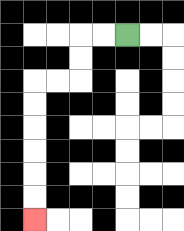{'start': '[5, 1]', 'end': '[1, 9]', 'path_directions': 'L,L,D,D,L,L,D,D,D,D,D,D', 'path_coordinates': '[[5, 1], [4, 1], [3, 1], [3, 2], [3, 3], [2, 3], [1, 3], [1, 4], [1, 5], [1, 6], [1, 7], [1, 8], [1, 9]]'}